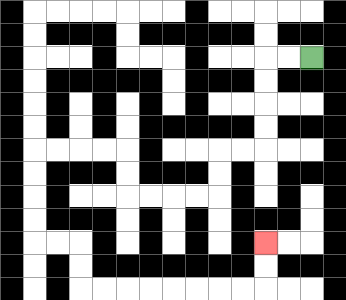{'start': '[13, 2]', 'end': '[11, 10]', 'path_directions': 'L,L,D,D,D,D,L,L,D,D,L,L,L,L,U,U,L,L,L,L,D,D,D,D,R,R,D,D,R,R,R,R,R,R,R,R,U,U', 'path_coordinates': '[[13, 2], [12, 2], [11, 2], [11, 3], [11, 4], [11, 5], [11, 6], [10, 6], [9, 6], [9, 7], [9, 8], [8, 8], [7, 8], [6, 8], [5, 8], [5, 7], [5, 6], [4, 6], [3, 6], [2, 6], [1, 6], [1, 7], [1, 8], [1, 9], [1, 10], [2, 10], [3, 10], [3, 11], [3, 12], [4, 12], [5, 12], [6, 12], [7, 12], [8, 12], [9, 12], [10, 12], [11, 12], [11, 11], [11, 10]]'}